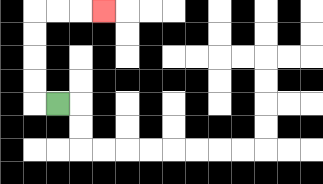{'start': '[2, 4]', 'end': '[4, 0]', 'path_directions': 'L,U,U,U,U,R,R,R', 'path_coordinates': '[[2, 4], [1, 4], [1, 3], [1, 2], [1, 1], [1, 0], [2, 0], [3, 0], [4, 0]]'}